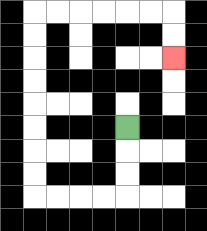{'start': '[5, 5]', 'end': '[7, 2]', 'path_directions': 'D,D,D,L,L,L,L,U,U,U,U,U,U,U,U,R,R,R,R,R,R,D,D', 'path_coordinates': '[[5, 5], [5, 6], [5, 7], [5, 8], [4, 8], [3, 8], [2, 8], [1, 8], [1, 7], [1, 6], [1, 5], [1, 4], [1, 3], [1, 2], [1, 1], [1, 0], [2, 0], [3, 0], [4, 0], [5, 0], [6, 0], [7, 0], [7, 1], [7, 2]]'}